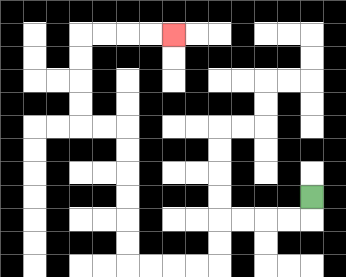{'start': '[13, 8]', 'end': '[7, 1]', 'path_directions': 'D,L,L,L,L,D,D,L,L,L,L,U,U,U,U,U,U,L,L,U,U,U,U,R,R,R,R', 'path_coordinates': '[[13, 8], [13, 9], [12, 9], [11, 9], [10, 9], [9, 9], [9, 10], [9, 11], [8, 11], [7, 11], [6, 11], [5, 11], [5, 10], [5, 9], [5, 8], [5, 7], [5, 6], [5, 5], [4, 5], [3, 5], [3, 4], [3, 3], [3, 2], [3, 1], [4, 1], [5, 1], [6, 1], [7, 1]]'}